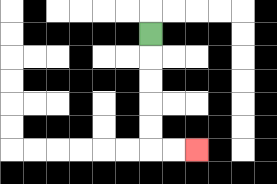{'start': '[6, 1]', 'end': '[8, 6]', 'path_directions': 'D,D,D,D,D,R,R', 'path_coordinates': '[[6, 1], [6, 2], [6, 3], [6, 4], [6, 5], [6, 6], [7, 6], [8, 6]]'}